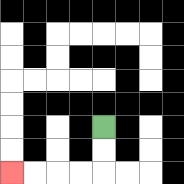{'start': '[4, 5]', 'end': '[0, 7]', 'path_directions': 'D,D,L,L,L,L', 'path_coordinates': '[[4, 5], [4, 6], [4, 7], [3, 7], [2, 7], [1, 7], [0, 7]]'}